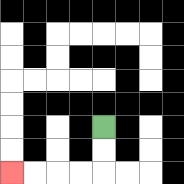{'start': '[4, 5]', 'end': '[0, 7]', 'path_directions': 'D,D,L,L,L,L', 'path_coordinates': '[[4, 5], [4, 6], [4, 7], [3, 7], [2, 7], [1, 7], [0, 7]]'}